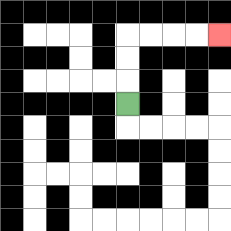{'start': '[5, 4]', 'end': '[9, 1]', 'path_directions': 'U,U,U,R,R,R,R', 'path_coordinates': '[[5, 4], [5, 3], [5, 2], [5, 1], [6, 1], [7, 1], [8, 1], [9, 1]]'}